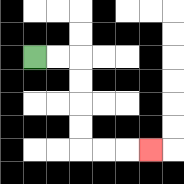{'start': '[1, 2]', 'end': '[6, 6]', 'path_directions': 'R,R,D,D,D,D,R,R,R', 'path_coordinates': '[[1, 2], [2, 2], [3, 2], [3, 3], [3, 4], [3, 5], [3, 6], [4, 6], [5, 6], [6, 6]]'}